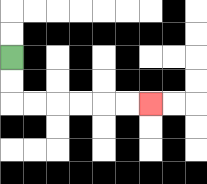{'start': '[0, 2]', 'end': '[6, 4]', 'path_directions': 'D,D,R,R,R,R,R,R', 'path_coordinates': '[[0, 2], [0, 3], [0, 4], [1, 4], [2, 4], [3, 4], [4, 4], [5, 4], [6, 4]]'}